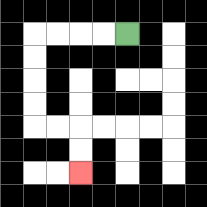{'start': '[5, 1]', 'end': '[3, 7]', 'path_directions': 'L,L,L,L,D,D,D,D,R,R,D,D', 'path_coordinates': '[[5, 1], [4, 1], [3, 1], [2, 1], [1, 1], [1, 2], [1, 3], [1, 4], [1, 5], [2, 5], [3, 5], [3, 6], [3, 7]]'}